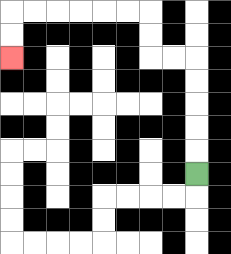{'start': '[8, 7]', 'end': '[0, 2]', 'path_directions': 'U,U,U,U,U,L,L,U,U,L,L,L,L,L,L,D,D', 'path_coordinates': '[[8, 7], [8, 6], [8, 5], [8, 4], [8, 3], [8, 2], [7, 2], [6, 2], [6, 1], [6, 0], [5, 0], [4, 0], [3, 0], [2, 0], [1, 0], [0, 0], [0, 1], [0, 2]]'}